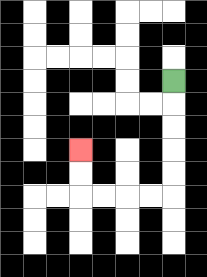{'start': '[7, 3]', 'end': '[3, 6]', 'path_directions': 'D,D,D,D,D,L,L,L,L,U,U', 'path_coordinates': '[[7, 3], [7, 4], [7, 5], [7, 6], [7, 7], [7, 8], [6, 8], [5, 8], [4, 8], [3, 8], [3, 7], [3, 6]]'}